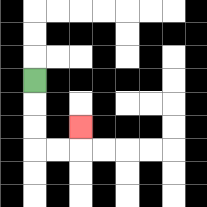{'start': '[1, 3]', 'end': '[3, 5]', 'path_directions': 'D,D,D,R,R,U', 'path_coordinates': '[[1, 3], [1, 4], [1, 5], [1, 6], [2, 6], [3, 6], [3, 5]]'}